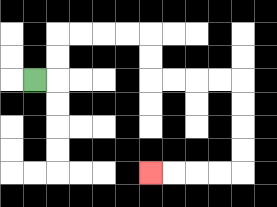{'start': '[1, 3]', 'end': '[6, 7]', 'path_directions': 'R,U,U,R,R,R,R,D,D,R,R,R,R,D,D,D,D,L,L,L,L', 'path_coordinates': '[[1, 3], [2, 3], [2, 2], [2, 1], [3, 1], [4, 1], [5, 1], [6, 1], [6, 2], [6, 3], [7, 3], [8, 3], [9, 3], [10, 3], [10, 4], [10, 5], [10, 6], [10, 7], [9, 7], [8, 7], [7, 7], [6, 7]]'}